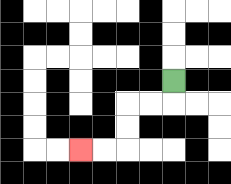{'start': '[7, 3]', 'end': '[3, 6]', 'path_directions': 'D,L,L,D,D,L,L', 'path_coordinates': '[[7, 3], [7, 4], [6, 4], [5, 4], [5, 5], [5, 6], [4, 6], [3, 6]]'}